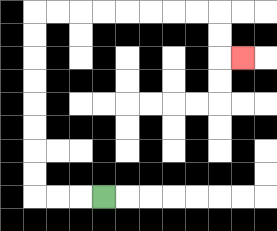{'start': '[4, 8]', 'end': '[10, 2]', 'path_directions': 'L,L,L,U,U,U,U,U,U,U,U,R,R,R,R,R,R,R,R,D,D,R', 'path_coordinates': '[[4, 8], [3, 8], [2, 8], [1, 8], [1, 7], [1, 6], [1, 5], [1, 4], [1, 3], [1, 2], [1, 1], [1, 0], [2, 0], [3, 0], [4, 0], [5, 0], [6, 0], [7, 0], [8, 0], [9, 0], [9, 1], [9, 2], [10, 2]]'}